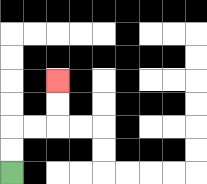{'start': '[0, 7]', 'end': '[2, 3]', 'path_directions': 'U,U,R,R,U,U', 'path_coordinates': '[[0, 7], [0, 6], [0, 5], [1, 5], [2, 5], [2, 4], [2, 3]]'}